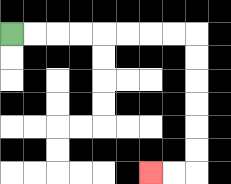{'start': '[0, 1]', 'end': '[6, 7]', 'path_directions': 'R,R,R,R,R,R,R,R,D,D,D,D,D,D,L,L', 'path_coordinates': '[[0, 1], [1, 1], [2, 1], [3, 1], [4, 1], [5, 1], [6, 1], [7, 1], [8, 1], [8, 2], [8, 3], [8, 4], [8, 5], [8, 6], [8, 7], [7, 7], [6, 7]]'}